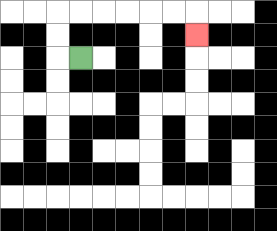{'start': '[3, 2]', 'end': '[8, 1]', 'path_directions': 'L,U,U,R,R,R,R,R,R,D', 'path_coordinates': '[[3, 2], [2, 2], [2, 1], [2, 0], [3, 0], [4, 0], [5, 0], [6, 0], [7, 0], [8, 0], [8, 1]]'}